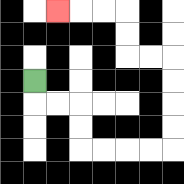{'start': '[1, 3]', 'end': '[2, 0]', 'path_directions': 'D,R,R,D,D,R,R,R,R,U,U,U,U,L,L,U,U,L,L,L', 'path_coordinates': '[[1, 3], [1, 4], [2, 4], [3, 4], [3, 5], [3, 6], [4, 6], [5, 6], [6, 6], [7, 6], [7, 5], [7, 4], [7, 3], [7, 2], [6, 2], [5, 2], [5, 1], [5, 0], [4, 0], [3, 0], [2, 0]]'}